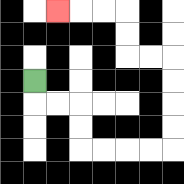{'start': '[1, 3]', 'end': '[2, 0]', 'path_directions': 'D,R,R,D,D,R,R,R,R,U,U,U,U,L,L,U,U,L,L,L', 'path_coordinates': '[[1, 3], [1, 4], [2, 4], [3, 4], [3, 5], [3, 6], [4, 6], [5, 6], [6, 6], [7, 6], [7, 5], [7, 4], [7, 3], [7, 2], [6, 2], [5, 2], [5, 1], [5, 0], [4, 0], [3, 0], [2, 0]]'}